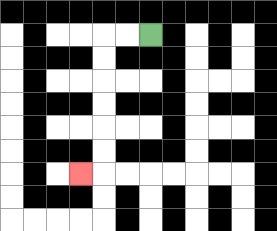{'start': '[6, 1]', 'end': '[3, 7]', 'path_directions': 'L,L,D,D,D,D,D,D,L', 'path_coordinates': '[[6, 1], [5, 1], [4, 1], [4, 2], [4, 3], [4, 4], [4, 5], [4, 6], [4, 7], [3, 7]]'}